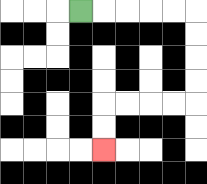{'start': '[3, 0]', 'end': '[4, 6]', 'path_directions': 'R,R,R,R,R,D,D,D,D,L,L,L,L,D,D', 'path_coordinates': '[[3, 0], [4, 0], [5, 0], [6, 0], [7, 0], [8, 0], [8, 1], [8, 2], [8, 3], [8, 4], [7, 4], [6, 4], [5, 4], [4, 4], [4, 5], [4, 6]]'}